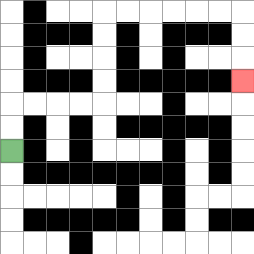{'start': '[0, 6]', 'end': '[10, 3]', 'path_directions': 'U,U,R,R,R,R,U,U,U,U,R,R,R,R,R,R,D,D,D', 'path_coordinates': '[[0, 6], [0, 5], [0, 4], [1, 4], [2, 4], [3, 4], [4, 4], [4, 3], [4, 2], [4, 1], [4, 0], [5, 0], [6, 0], [7, 0], [8, 0], [9, 0], [10, 0], [10, 1], [10, 2], [10, 3]]'}